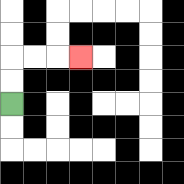{'start': '[0, 4]', 'end': '[3, 2]', 'path_directions': 'U,U,R,R,R', 'path_coordinates': '[[0, 4], [0, 3], [0, 2], [1, 2], [2, 2], [3, 2]]'}